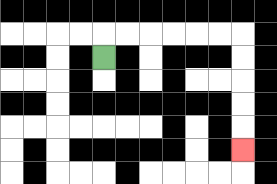{'start': '[4, 2]', 'end': '[10, 6]', 'path_directions': 'U,R,R,R,R,R,R,D,D,D,D,D', 'path_coordinates': '[[4, 2], [4, 1], [5, 1], [6, 1], [7, 1], [8, 1], [9, 1], [10, 1], [10, 2], [10, 3], [10, 4], [10, 5], [10, 6]]'}